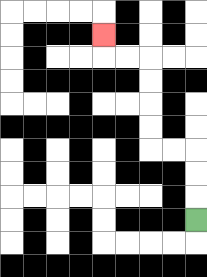{'start': '[8, 9]', 'end': '[4, 1]', 'path_directions': 'U,U,U,L,L,U,U,U,U,L,L,U', 'path_coordinates': '[[8, 9], [8, 8], [8, 7], [8, 6], [7, 6], [6, 6], [6, 5], [6, 4], [6, 3], [6, 2], [5, 2], [4, 2], [4, 1]]'}